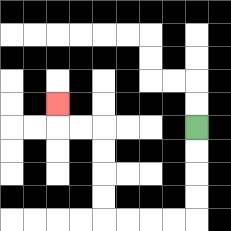{'start': '[8, 5]', 'end': '[2, 4]', 'path_directions': 'D,D,D,D,L,L,L,L,U,U,U,U,L,L,U', 'path_coordinates': '[[8, 5], [8, 6], [8, 7], [8, 8], [8, 9], [7, 9], [6, 9], [5, 9], [4, 9], [4, 8], [4, 7], [4, 6], [4, 5], [3, 5], [2, 5], [2, 4]]'}